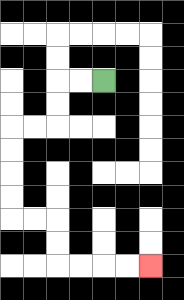{'start': '[4, 3]', 'end': '[6, 11]', 'path_directions': 'L,L,D,D,L,L,D,D,D,D,R,R,D,D,R,R,R,R', 'path_coordinates': '[[4, 3], [3, 3], [2, 3], [2, 4], [2, 5], [1, 5], [0, 5], [0, 6], [0, 7], [0, 8], [0, 9], [1, 9], [2, 9], [2, 10], [2, 11], [3, 11], [4, 11], [5, 11], [6, 11]]'}